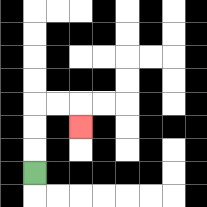{'start': '[1, 7]', 'end': '[3, 5]', 'path_directions': 'U,U,U,R,R,D', 'path_coordinates': '[[1, 7], [1, 6], [1, 5], [1, 4], [2, 4], [3, 4], [3, 5]]'}